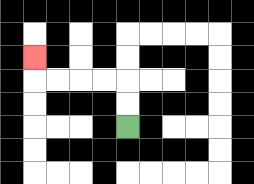{'start': '[5, 5]', 'end': '[1, 2]', 'path_directions': 'U,U,L,L,L,L,U', 'path_coordinates': '[[5, 5], [5, 4], [5, 3], [4, 3], [3, 3], [2, 3], [1, 3], [1, 2]]'}